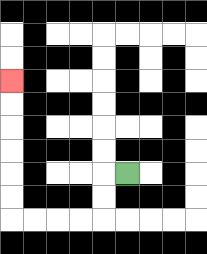{'start': '[5, 7]', 'end': '[0, 3]', 'path_directions': 'L,D,D,L,L,L,L,U,U,U,U,U,U', 'path_coordinates': '[[5, 7], [4, 7], [4, 8], [4, 9], [3, 9], [2, 9], [1, 9], [0, 9], [0, 8], [0, 7], [0, 6], [0, 5], [0, 4], [0, 3]]'}